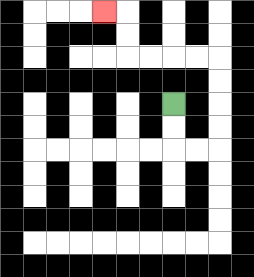{'start': '[7, 4]', 'end': '[4, 0]', 'path_directions': 'D,D,R,R,U,U,U,U,L,L,L,L,U,U,L', 'path_coordinates': '[[7, 4], [7, 5], [7, 6], [8, 6], [9, 6], [9, 5], [9, 4], [9, 3], [9, 2], [8, 2], [7, 2], [6, 2], [5, 2], [5, 1], [5, 0], [4, 0]]'}